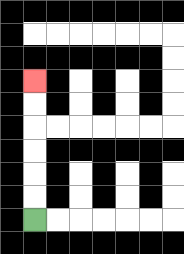{'start': '[1, 9]', 'end': '[1, 3]', 'path_directions': 'U,U,U,U,U,U', 'path_coordinates': '[[1, 9], [1, 8], [1, 7], [1, 6], [1, 5], [1, 4], [1, 3]]'}